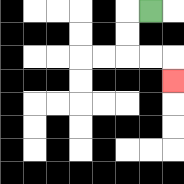{'start': '[6, 0]', 'end': '[7, 3]', 'path_directions': 'L,D,D,R,R,D', 'path_coordinates': '[[6, 0], [5, 0], [5, 1], [5, 2], [6, 2], [7, 2], [7, 3]]'}